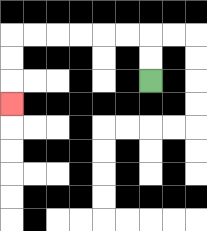{'start': '[6, 3]', 'end': '[0, 4]', 'path_directions': 'U,U,L,L,L,L,L,L,D,D,D', 'path_coordinates': '[[6, 3], [6, 2], [6, 1], [5, 1], [4, 1], [3, 1], [2, 1], [1, 1], [0, 1], [0, 2], [0, 3], [0, 4]]'}